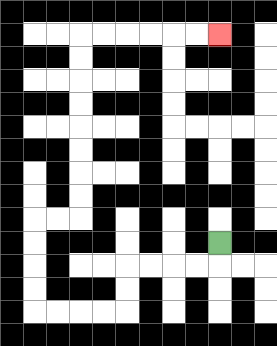{'start': '[9, 10]', 'end': '[9, 1]', 'path_directions': 'D,L,L,L,L,D,D,L,L,L,L,U,U,U,U,R,R,U,U,U,U,U,U,U,U,R,R,R,R,R,R', 'path_coordinates': '[[9, 10], [9, 11], [8, 11], [7, 11], [6, 11], [5, 11], [5, 12], [5, 13], [4, 13], [3, 13], [2, 13], [1, 13], [1, 12], [1, 11], [1, 10], [1, 9], [2, 9], [3, 9], [3, 8], [3, 7], [3, 6], [3, 5], [3, 4], [3, 3], [3, 2], [3, 1], [4, 1], [5, 1], [6, 1], [7, 1], [8, 1], [9, 1]]'}